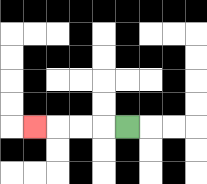{'start': '[5, 5]', 'end': '[1, 5]', 'path_directions': 'L,L,L,L', 'path_coordinates': '[[5, 5], [4, 5], [3, 5], [2, 5], [1, 5]]'}